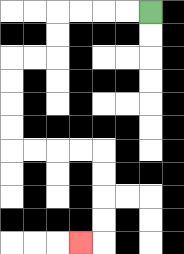{'start': '[6, 0]', 'end': '[3, 10]', 'path_directions': 'L,L,L,L,D,D,L,L,D,D,D,D,R,R,R,R,D,D,D,D,L', 'path_coordinates': '[[6, 0], [5, 0], [4, 0], [3, 0], [2, 0], [2, 1], [2, 2], [1, 2], [0, 2], [0, 3], [0, 4], [0, 5], [0, 6], [1, 6], [2, 6], [3, 6], [4, 6], [4, 7], [4, 8], [4, 9], [4, 10], [3, 10]]'}